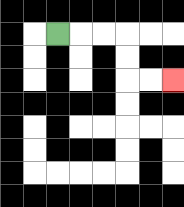{'start': '[2, 1]', 'end': '[7, 3]', 'path_directions': 'R,R,R,D,D,R,R', 'path_coordinates': '[[2, 1], [3, 1], [4, 1], [5, 1], [5, 2], [5, 3], [6, 3], [7, 3]]'}